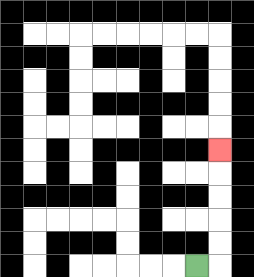{'start': '[8, 11]', 'end': '[9, 6]', 'path_directions': 'R,U,U,U,U,U', 'path_coordinates': '[[8, 11], [9, 11], [9, 10], [9, 9], [9, 8], [9, 7], [9, 6]]'}